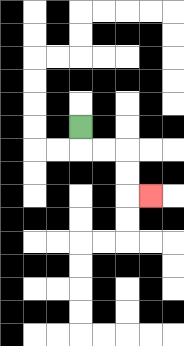{'start': '[3, 5]', 'end': '[6, 8]', 'path_directions': 'D,R,R,D,D,R', 'path_coordinates': '[[3, 5], [3, 6], [4, 6], [5, 6], [5, 7], [5, 8], [6, 8]]'}